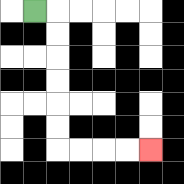{'start': '[1, 0]', 'end': '[6, 6]', 'path_directions': 'R,D,D,D,D,D,D,R,R,R,R', 'path_coordinates': '[[1, 0], [2, 0], [2, 1], [2, 2], [2, 3], [2, 4], [2, 5], [2, 6], [3, 6], [4, 6], [5, 6], [6, 6]]'}